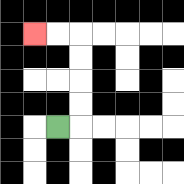{'start': '[2, 5]', 'end': '[1, 1]', 'path_directions': 'R,U,U,U,U,L,L', 'path_coordinates': '[[2, 5], [3, 5], [3, 4], [3, 3], [3, 2], [3, 1], [2, 1], [1, 1]]'}